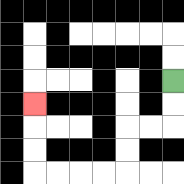{'start': '[7, 3]', 'end': '[1, 4]', 'path_directions': 'D,D,L,L,D,D,L,L,L,L,U,U,U', 'path_coordinates': '[[7, 3], [7, 4], [7, 5], [6, 5], [5, 5], [5, 6], [5, 7], [4, 7], [3, 7], [2, 7], [1, 7], [1, 6], [1, 5], [1, 4]]'}